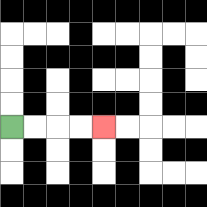{'start': '[0, 5]', 'end': '[4, 5]', 'path_directions': 'R,R,R,R', 'path_coordinates': '[[0, 5], [1, 5], [2, 5], [3, 5], [4, 5]]'}